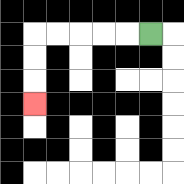{'start': '[6, 1]', 'end': '[1, 4]', 'path_directions': 'L,L,L,L,L,D,D,D', 'path_coordinates': '[[6, 1], [5, 1], [4, 1], [3, 1], [2, 1], [1, 1], [1, 2], [1, 3], [1, 4]]'}